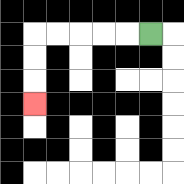{'start': '[6, 1]', 'end': '[1, 4]', 'path_directions': 'L,L,L,L,L,D,D,D', 'path_coordinates': '[[6, 1], [5, 1], [4, 1], [3, 1], [2, 1], [1, 1], [1, 2], [1, 3], [1, 4]]'}